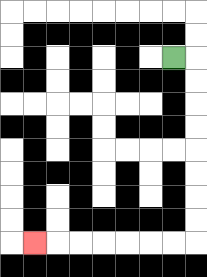{'start': '[7, 2]', 'end': '[1, 10]', 'path_directions': 'R,D,D,D,D,D,D,D,D,L,L,L,L,L,L,L', 'path_coordinates': '[[7, 2], [8, 2], [8, 3], [8, 4], [8, 5], [8, 6], [8, 7], [8, 8], [8, 9], [8, 10], [7, 10], [6, 10], [5, 10], [4, 10], [3, 10], [2, 10], [1, 10]]'}